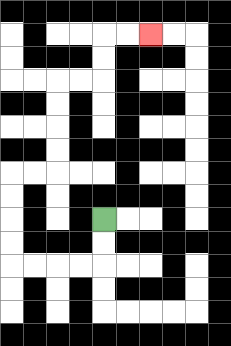{'start': '[4, 9]', 'end': '[6, 1]', 'path_directions': 'D,D,L,L,L,L,U,U,U,U,R,R,U,U,U,U,R,R,U,U,R,R', 'path_coordinates': '[[4, 9], [4, 10], [4, 11], [3, 11], [2, 11], [1, 11], [0, 11], [0, 10], [0, 9], [0, 8], [0, 7], [1, 7], [2, 7], [2, 6], [2, 5], [2, 4], [2, 3], [3, 3], [4, 3], [4, 2], [4, 1], [5, 1], [6, 1]]'}